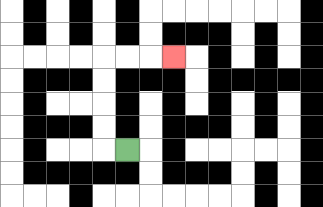{'start': '[5, 6]', 'end': '[7, 2]', 'path_directions': 'L,U,U,U,U,R,R,R', 'path_coordinates': '[[5, 6], [4, 6], [4, 5], [4, 4], [4, 3], [4, 2], [5, 2], [6, 2], [7, 2]]'}